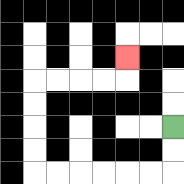{'start': '[7, 5]', 'end': '[5, 2]', 'path_directions': 'D,D,L,L,L,L,L,L,U,U,U,U,R,R,R,R,U', 'path_coordinates': '[[7, 5], [7, 6], [7, 7], [6, 7], [5, 7], [4, 7], [3, 7], [2, 7], [1, 7], [1, 6], [1, 5], [1, 4], [1, 3], [2, 3], [3, 3], [4, 3], [5, 3], [5, 2]]'}